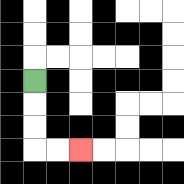{'start': '[1, 3]', 'end': '[3, 6]', 'path_directions': 'D,D,D,R,R', 'path_coordinates': '[[1, 3], [1, 4], [1, 5], [1, 6], [2, 6], [3, 6]]'}